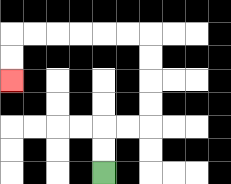{'start': '[4, 7]', 'end': '[0, 3]', 'path_directions': 'U,U,R,R,U,U,U,U,L,L,L,L,L,L,D,D', 'path_coordinates': '[[4, 7], [4, 6], [4, 5], [5, 5], [6, 5], [6, 4], [6, 3], [6, 2], [6, 1], [5, 1], [4, 1], [3, 1], [2, 1], [1, 1], [0, 1], [0, 2], [0, 3]]'}